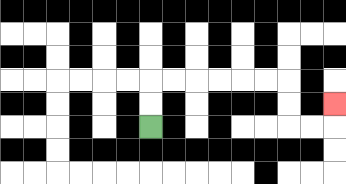{'start': '[6, 5]', 'end': '[14, 4]', 'path_directions': 'U,U,R,R,R,R,R,R,D,D,R,R,U', 'path_coordinates': '[[6, 5], [6, 4], [6, 3], [7, 3], [8, 3], [9, 3], [10, 3], [11, 3], [12, 3], [12, 4], [12, 5], [13, 5], [14, 5], [14, 4]]'}